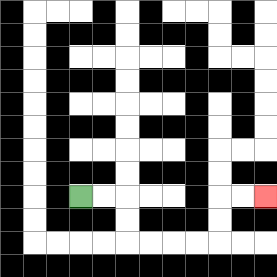{'start': '[3, 8]', 'end': '[11, 8]', 'path_directions': 'R,R,D,D,R,R,R,R,U,U,R,R', 'path_coordinates': '[[3, 8], [4, 8], [5, 8], [5, 9], [5, 10], [6, 10], [7, 10], [8, 10], [9, 10], [9, 9], [9, 8], [10, 8], [11, 8]]'}